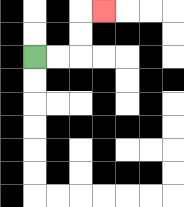{'start': '[1, 2]', 'end': '[4, 0]', 'path_directions': 'R,R,U,U,R', 'path_coordinates': '[[1, 2], [2, 2], [3, 2], [3, 1], [3, 0], [4, 0]]'}